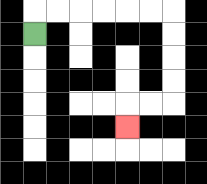{'start': '[1, 1]', 'end': '[5, 5]', 'path_directions': 'U,R,R,R,R,R,R,D,D,D,D,L,L,D', 'path_coordinates': '[[1, 1], [1, 0], [2, 0], [3, 0], [4, 0], [5, 0], [6, 0], [7, 0], [7, 1], [7, 2], [7, 3], [7, 4], [6, 4], [5, 4], [5, 5]]'}